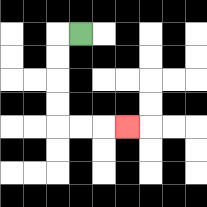{'start': '[3, 1]', 'end': '[5, 5]', 'path_directions': 'L,D,D,D,D,R,R,R', 'path_coordinates': '[[3, 1], [2, 1], [2, 2], [2, 3], [2, 4], [2, 5], [3, 5], [4, 5], [5, 5]]'}